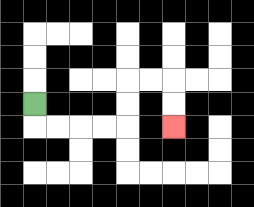{'start': '[1, 4]', 'end': '[7, 5]', 'path_directions': 'D,R,R,R,R,U,U,R,R,D,D', 'path_coordinates': '[[1, 4], [1, 5], [2, 5], [3, 5], [4, 5], [5, 5], [5, 4], [5, 3], [6, 3], [7, 3], [7, 4], [7, 5]]'}